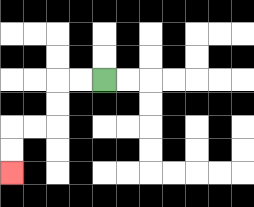{'start': '[4, 3]', 'end': '[0, 7]', 'path_directions': 'L,L,D,D,L,L,D,D', 'path_coordinates': '[[4, 3], [3, 3], [2, 3], [2, 4], [2, 5], [1, 5], [0, 5], [0, 6], [0, 7]]'}